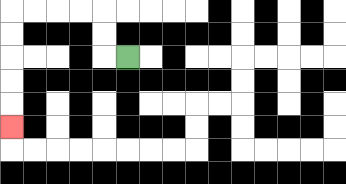{'start': '[5, 2]', 'end': '[0, 5]', 'path_directions': 'L,U,U,L,L,L,L,D,D,D,D,D', 'path_coordinates': '[[5, 2], [4, 2], [4, 1], [4, 0], [3, 0], [2, 0], [1, 0], [0, 0], [0, 1], [0, 2], [0, 3], [0, 4], [0, 5]]'}